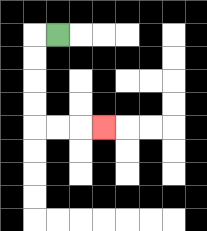{'start': '[2, 1]', 'end': '[4, 5]', 'path_directions': 'L,D,D,D,D,R,R,R', 'path_coordinates': '[[2, 1], [1, 1], [1, 2], [1, 3], [1, 4], [1, 5], [2, 5], [3, 5], [4, 5]]'}